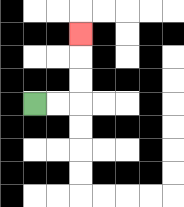{'start': '[1, 4]', 'end': '[3, 1]', 'path_directions': 'R,R,U,U,U', 'path_coordinates': '[[1, 4], [2, 4], [3, 4], [3, 3], [3, 2], [3, 1]]'}